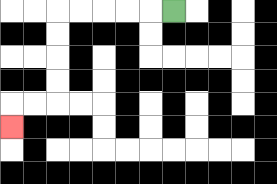{'start': '[7, 0]', 'end': '[0, 5]', 'path_directions': 'L,L,L,L,L,D,D,D,D,L,L,D', 'path_coordinates': '[[7, 0], [6, 0], [5, 0], [4, 0], [3, 0], [2, 0], [2, 1], [2, 2], [2, 3], [2, 4], [1, 4], [0, 4], [0, 5]]'}